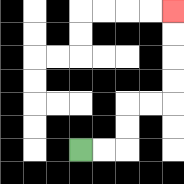{'start': '[3, 6]', 'end': '[7, 0]', 'path_directions': 'R,R,U,U,R,R,U,U,U,U', 'path_coordinates': '[[3, 6], [4, 6], [5, 6], [5, 5], [5, 4], [6, 4], [7, 4], [7, 3], [7, 2], [7, 1], [7, 0]]'}